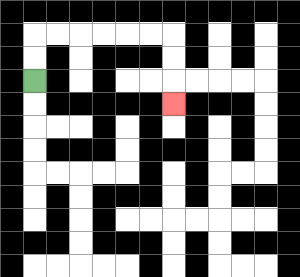{'start': '[1, 3]', 'end': '[7, 4]', 'path_directions': 'U,U,R,R,R,R,R,R,D,D,D', 'path_coordinates': '[[1, 3], [1, 2], [1, 1], [2, 1], [3, 1], [4, 1], [5, 1], [6, 1], [7, 1], [7, 2], [7, 3], [7, 4]]'}